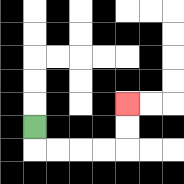{'start': '[1, 5]', 'end': '[5, 4]', 'path_directions': 'D,R,R,R,R,U,U', 'path_coordinates': '[[1, 5], [1, 6], [2, 6], [3, 6], [4, 6], [5, 6], [5, 5], [5, 4]]'}